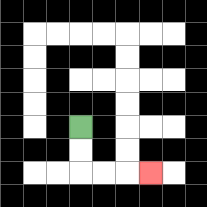{'start': '[3, 5]', 'end': '[6, 7]', 'path_directions': 'D,D,R,R,R', 'path_coordinates': '[[3, 5], [3, 6], [3, 7], [4, 7], [5, 7], [6, 7]]'}